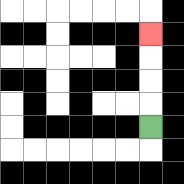{'start': '[6, 5]', 'end': '[6, 1]', 'path_directions': 'U,U,U,U', 'path_coordinates': '[[6, 5], [6, 4], [6, 3], [6, 2], [6, 1]]'}